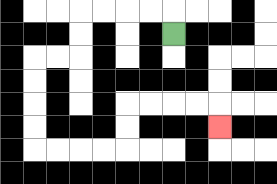{'start': '[7, 1]', 'end': '[9, 5]', 'path_directions': 'U,L,L,L,L,D,D,L,L,D,D,D,D,R,R,R,R,U,U,R,R,R,R,D', 'path_coordinates': '[[7, 1], [7, 0], [6, 0], [5, 0], [4, 0], [3, 0], [3, 1], [3, 2], [2, 2], [1, 2], [1, 3], [1, 4], [1, 5], [1, 6], [2, 6], [3, 6], [4, 6], [5, 6], [5, 5], [5, 4], [6, 4], [7, 4], [8, 4], [9, 4], [9, 5]]'}